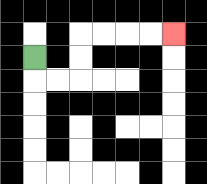{'start': '[1, 2]', 'end': '[7, 1]', 'path_directions': 'D,R,R,U,U,R,R,R,R', 'path_coordinates': '[[1, 2], [1, 3], [2, 3], [3, 3], [3, 2], [3, 1], [4, 1], [5, 1], [6, 1], [7, 1]]'}